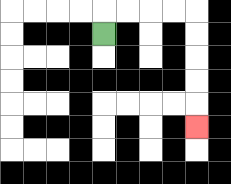{'start': '[4, 1]', 'end': '[8, 5]', 'path_directions': 'U,R,R,R,R,D,D,D,D,D', 'path_coordinates': '[[4, 1], [4, 0], [5, 0], [6, 0], [7, 0], [8, 0], [8, 1], [8, 2], [8, 3], [8, 4], [8, 5]]'}